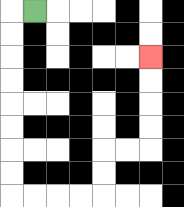{'start': '[1, 0]', 'end': '[6, 2]', 'path_directions': 'L,D,D,D,D,D,D,D,D,R,R,R,R,U,U,R,R,U,U,U,U', 'path_coordinates': '[[1, 0], [0, 0], [0, 1], [0, 2], [0, 3], [0, 4], [0, 5], [0, 6], [0, 7], [0, 8], [1, 8], [2, 8], [3, 8], [4, 8], [4, 7], [4, 6], [5, 6], [6, 6], [6, 5], [6, 4], [6, 3], [6, 2]]'}